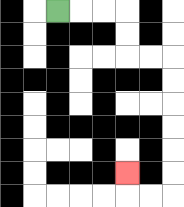{'start': '[2, 0]', 'end': '[5, 7]', 'path_directions': 'R,R,R,D,D,R,R,D,D,D,D,D,D,L,L,U', 'path_coordinates': '[[2, 0], [3, 0], [4, 0], [5, 0], [5, 1], [5, 2], [6, 2], [7, 2], [7, 3], [7, 4], [7, 5], [7, 6], [7, 7], [7, 8], [6, 8], [5, 8], [5, 7]]'}